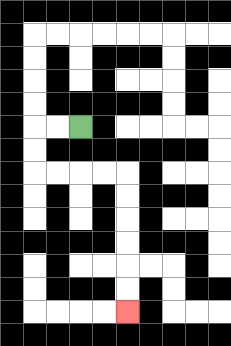{'start': '[3, 5]', 'end': '[5, 13]', 'path_directions': 'L,L,D,D,R,R,R,R,D,D,D,D,D,D', 'path_coordinates': '[[3, 5], [2, 5], [1, 5], [1, 6], [1, 7], [2, 7], [3, 7], [4, 7], [5, 7], [5, 8], [5, 9], [5, 10], [5, 11], [5, 12], [5, 13]]'}